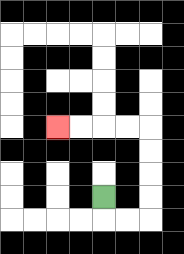{'start': '[4, 8]', 'end': '[2, 5]', 'path_directions': 'D,R,R,U,U,U,U,L,L,L,L', 'path_coordinates': '[[4, 8], [4, 9], [5, 9], [6, 9], [6, 8], [6, 7], [6, 6], [6, 5], [5, 5], [4, 5], [3, 5], [2, 5]]'}